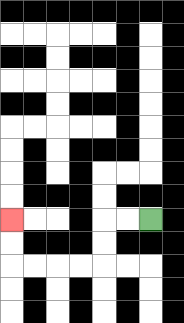{'start': '[6, 9]', 'end': '[0, 9]', 'path_directions': 'L,L,D,D,L,L,L,L,U,U', 'path_coordinates': '[[6, 9], [5, 9], [4, 9], [4, 10], [4, 11], [3, 11], [2, 11], [1, 11], [0, 11], [0, 10], [0, 9]]'}